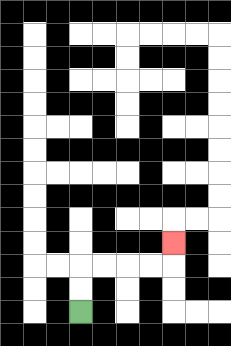{'start': '[3, 13]', 'end': '[7, 10]', 'path_directions': 'U,U,R,R,R,R,U', 'path_coordinates': '[[3, 13], [3, 12], [3, 11], [4, 11], [5, 11], [6, 11], [7, 11], [7, 10]]'}